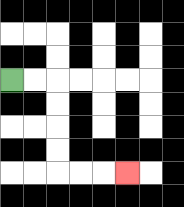{'start': '[0, 3]', 'end': '[5, 7]', 'path_directions': 'R,R,D,D,D,D,R,R,R', 'path_coordinates': '[[0, 3], [1, 3], [2, 3], [2, 4], [2, 5], [2, 6], [2, 7], [3, 7], [4, 7], [5, 7]]'}